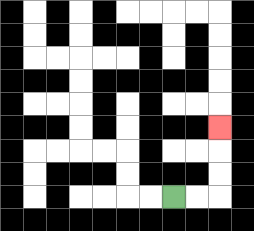{'start': '[7, 8]', 'end': '[9, 5]', 'path_directions': 'R,R,U,U,U', 'path_coordinates': '[[7, 8], [8, 8], [9, 8], [9, 7], [9, 6], [9, 5]]'}